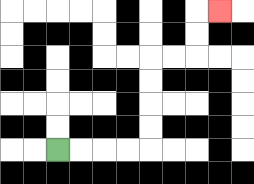{'start': '[2, 6]', 'end': '[9, 0]', 'path_directions': 'R,R,R,R,U,U,U,U,R,R,U,U,R', 'path_coordinates': '[[2, 6], [3, 6], [4, 6], [5, 6], [6, 6], [6, 5], [6, 4], [6, 3], [6, 2], [7, 2], [8, 2], [8, 1], [8, 0], [9, 0]]'}